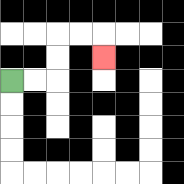{'start': '[0, 3]', 'end': '[4, 2]', 'path_directions': 'R,R,U,U,R,R,D', 'path_coordinates': '[[0, 3], [1, 3], [2, 3], [2, 2], [2, 1], [3, 1], [4, 1], [4, 2]]'}